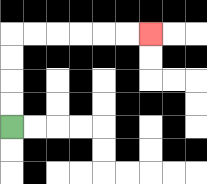{'start': '[0, 5]', 'end': '[6, 1]', 'path_directions': 'U,U,U,U,R,R,R,R,R,R', 'path_coordinates': '[[0, 5], [0, 4], [0, 3], [0, 2], [0, 1], [1, 1], [2, 1], [3, 1], [4, 1], [5, 1], [6, 1]]'}